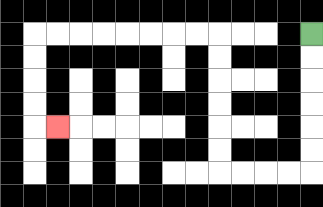{'start': '[13, 1]', 'end': '[2, 5]', 'path_directions': 'D,D,D,D,D,D,L,L,L,L,U,U,U,U,U,U,L,L,L,L,L,L,L,L,D,D,D,D,R', 'path_coordinates': '[[13, 1], [13, 2], [13, 3], [13, 4], [13, 5], [13, 6], [13, 7], [12, 7], [11, 7], [10, 7], [9, 7], [9, 6], [9, 5], [9, 4], [9, 3], [9, 2], [9, 1], [8, 1], [7, 1], [6, 1], [5, 1], [4, 1], [3, 1], [2, 1], [1, 1], [1, 2], [1, 3], [1, 4], [1, 5], [2, 5]]'}